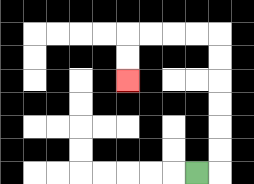{'start': '[8, 7]', 'end': '[5, 3]', 'path_directions': 'R,U,U,U,U,U,U,L,L,L,L,D,D', 'path_coordinates': '[[8, 7], [9, 7], [9, 6], [9, 5], [9, 4], [9, 3], [9, 2], [9, 1], [8, 1], [7, 1], [6, 1], [5, 1], [5, 2], [5, 3]]'}